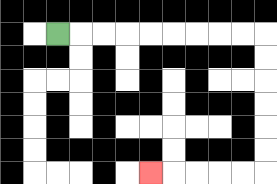{'start': '[2, 1]', 'end': '[6, 7]', 'path_directions': 'R,R,R,R,R,R,R,R,R,D,D,D,D,D,D,L,L,L,L,L', 'path_coordinates': '[[2, 1], [3, 1], [4, 1], [5, 1], [6, 1], [7, 1], [8, 1], [9, 1], [10, 1], [11, 1], [11, 2], [11, 3], [11, 4], [11, 5], [11, 6], [11, 7], [10, 7], [9, 7], [8, 7], [7, 7], [6, 7]]'}